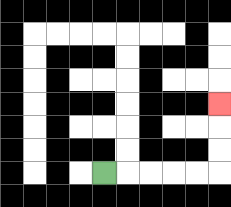{'start': '[4, 7]', 'end': '[9, 4]', 'path_directions': 'R,R,R,R,R,U,U,U', 'path_coordinates': '[[4, 7], [5, 7], [6, 7], [7, 7], [8, 7], [9, 7], [9, 6], [9, 5], [9, 4]]'}